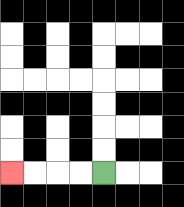{'start': '[4, 7]', 'end': '[0, 7]', 'path_directions': 'L,L,L,L', 'path_coordinates': '[[4, 7], [3, 7], [2, 7], [1, 7], [0, 7]]'}